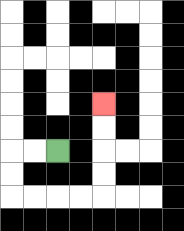{'start': '[2, 6]', 'end': '[4, 4]', 'path_directions': 'L,L,D,D,R,R,R,R,U,U,U,U', 'path_coordinates': '[[2, 6], [1, 6], [0, 6], [0, 7], [0, 8], [1, 8], [2, 8], [3, 8], [4, 8], [4, 7], [4, 6], [4, 5], [4, 4]]'}